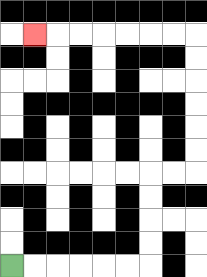{'start': '[0, 11]', 'end': '[1, 1]', 'path_directions': 'R,R,R,R,R,R,U,U,U,U,R,R,U,U,U,U,U,U,L,L,L,L,L,L,L', 'path_coordinates': '[[0, 11], [1, 11], [2, 11], [3, 11], [4, 11], [5, 11], [6, 11], [6, 10], [6, 9], [6, 8], [6, 7], [7, 7], [8, 7], [8, 6], [8, 5], [8, 4], [8, 3], [8, 2], [8, 1], [7, 1], [6, 1], [5, 1], [4, 1], [3, 1], [2, 1], [1, 1]]'}